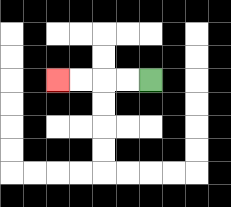{'start': '[6, 3]', 'end': '[2, 3]', 'path_directions': 'L,L,L,L', 'path_coordinates': '[[6, 3], [5, 3], [4, 3], [3, 3], [2, 3]]'}